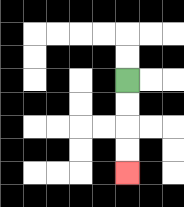{'start': '[5, 3]', 'end': '[5, 7]', 'path_directions': 'D,D,D,D', 'path_coordinates': '[[5, 3], [5, 4], [5, 5], [5, 6], [5, 7]]'}